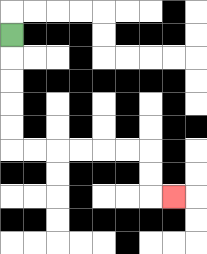{'start': '[0, 1]', 'end': '[7, 8]', 'path_directions': 'D,D,D,D,D,R,R,R,R,R,R,D,D,R', 'path_coordinates': '[[0, 1], [0, 2], [0, 3], [0, 4], [0, 5], [0, 6], [1, 6], [2, 6], [3, 6], [4, 6], [5, 6], [6, 6], [6, 7], [6, 8], [7, 8]]'}